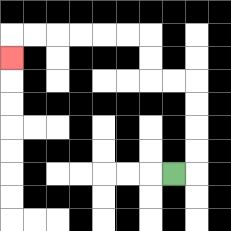{'start': '[7, 7]', 'end': '[0, 2]', 'path_directions': 'R,U,U,U,U,L,L,U,U,L,L,L,L,L,L,D', 'path_coordinates': '[[7, 7], [8, 7], [8, 6], [8, 5], [8, 4], [8, 3], [7, 3], [6, 3], [6, 2], [6, 1], [5, 1], [4, 1], [3, 1], [2, 1], [1, 1], [0, 1], [0, 2]]'}